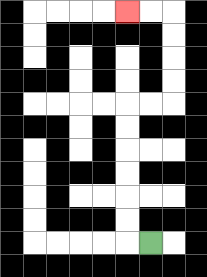{'start': '[6, 10]', 'end': '[5, 0]', 'path_directions': 'L,U,U,U,U,U,U,R,R,U,U,U,U,L,L', 'path_coordinates': '[[6, 10], [5, 10], [5, 9], [5, 8], [5, 7], [5, 6], [5, 5], [5, 4], [6, 4], [7, 4], [7, 3], [7, 2], [7, 1], [7, 0], [6, 0], [5, 0]]'}